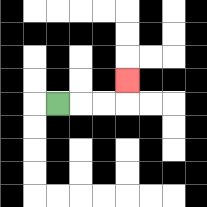{'start': '[2, 4]', 'end': '[5, 3]', 'path_directions': 'R,R,R,U', 'path_coordinates': '[[2, 4], [3, 4], [4, 4], [5, 4], [5, 3]]'}